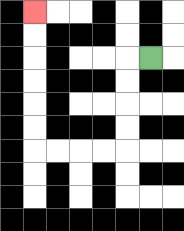{'start': '[6, 2]', 'end': '[1, 0]', 'path_directions': 'L,D,D,D,D,L,L,L,L,U,U,U,U,U,U', 'path_coordinates': '[[6, 2], [5, 2], [5, 3], [5, 4], [5, 5], [5, 6], [4, 6], [3, 6], [2, 6], [1, 6], [1, 5], [1, 4], [1, 3], [1, 2], [1, 1], [1, 0]]'}